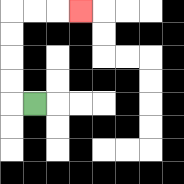{'start': '[1, 4]', 'end': '[3, 0]', 'path_directions': 'L,U,U,U,U,R,R,R', 'path_coordinates': '[[1, 4], [0, 4], [0, 3], [0, 2], [0, 1], [0, 0], [1, 0], [2, 0], [3, 0]]'}